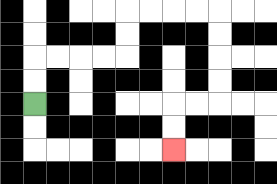{'start': '[1, 4]', 'end': '[7, 6]', 'path_directions': 'U,U,R,R,R,R,U,U,R,R,R,R,D,D,D,D,L,L,D,D', 'path_coordinates': '[[1, 4], [1, 3], [1, 2], [2, 2], [3, 2], [4, 2], [5, 2], [5, 1], [5, 0], [6, 0], [7, 0], [8, 0], [9, 0], [9, 1], [9, 2], [9, 3], [9, 4], [8, 4], [7, 4], [7, 5], [7, 6]]'}